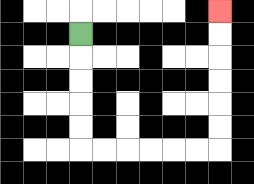{'start': '[3, 1]', 'end': '[9, 0]', 'path_directions': 'D,D,D,D,D,R,R,R,R,R,R,U,U,U,U,U,U', 'path_coordinates': '[[3, 1], [3, 2], [3, 3], [3, 4], [3, 5], [3, 6], [4, 6], [5, 6], [6, 6], [7, 6], [8, 6], [9, 6], [9, 5], [9, 4], [9, 3], [9, 2], [9, 1], [9, 0]]'}